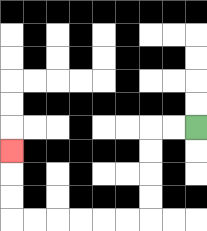{'start': '[8, 5]', 'end': '[0, 6]', 'path_directions': 'L,L,D,D,D,D,L,L,L,L,L,L,U,U,U', 'path_coordinates': '[[8, 5], [7, 5], [6, 5], [6, 6], [6, 7], [6, 8], [6, 9], [5, 9], [4, 9], [3, 9], [2, 9], [1, 9], [0, 9], [0, 8], [0, 7], [0, 6]]'}